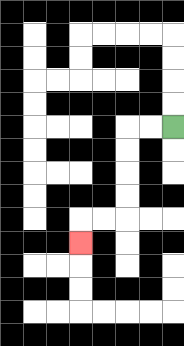{'start': '[7, 5]', 'end': '[3, 10]', 'path_directions': 'L,L,D,D,D,D,L,L,D', 'path_coordinates': '[[7, 5], [6, 5], [5, 5], [5, 6], [5, 7], [5, 8], [5, 9], [4, 9], [3, 9], [3, 10]]'}